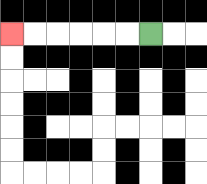{'start': '[6, 1]', 'end': '[0, 1]', 'path_directions': 'L,L,L,L,L,L', 'path_coordinates': '[[6, 1], [5, 1], [4, 1], [3, 1], [2, 1], [1, 1], [0, 1]]'}